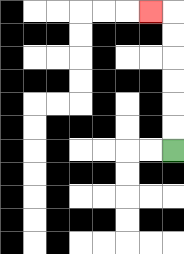{'start': '[7, 6]', 'end': '[6, 0]', 'path_directions': 'U,U,U,U,U,U,L', 'path_coordinates': '[[7, 6], [7, 5], [7, 4], [7, 3], [7, 2], [7, 1], [7, 0], [6, 0]]'}